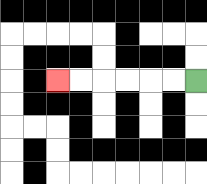{'start': '[8, 3]', 'end': '[2, 3]', 'path_directions': 'L,L,L,L,L,L', 'path_coordinates': '[[8, 3], [7, 3], [6, 3], [5, 3], [4, 3], [3, 3], [2, 3]]'}